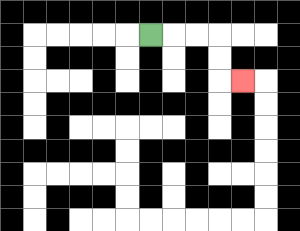{'start': '[6, 1]', 'end': '[10, 3]', 'path_directions': 'R,R,R,D,D,R', 'path_coordinates': '[[6, 1], [7, 1], [8, 1], [9, 1], [9, 2], [9, 3], [10, 3]]'}